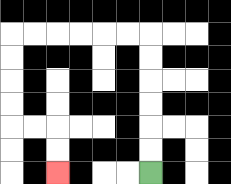{'start': '[6, 7]', 'end': '[2, 7]', 'path_directions': 'U,U,U,U,U,U,L,L,L,L,L,L,D,D,D,D,R,R,D,D', 'path_coordinates': '[[6, 7], [6, 6], [6, 5], [6, 4], [6, 3], [6, 2], [6, 1], [5, 1], [4, 1], [3, 1], [2, 1], [1, 1], [0, 1], [0, 2], [0, 3], [0, 4], [0, 5], [1, 5], [2, 5], [2, 6], [2, 7]]'}